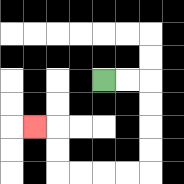{'start': '[4, 3]', 'end': '[1, 5]', 'path_directions': 'R,R,D,D,D,D,L,L,L,L,U,U,L', 'path_coordinates': '[[4, 3], [5, 3], [6, 3], [6, 4], [6, 5], [6, 6], [6, 7], [5, 7], [4, 7], [3, 7], [2, 7], [2, 6], [2, 5], [1, 5]]'}